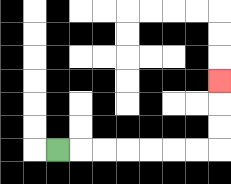{'start': '[2, 6]', 'end': '[9, 3]', 'path_directions': 'R,R,R,R,R,R,R,U,U,U', 'path_coordinates': '[[2, 6], [3, 6], [4, 6], [5, 6], [6, 6], [7, 6], [8, 6], [9, 6], [9, 5], [9, 4], [9, 3]]'}